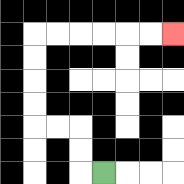{'start': '[4, 7]', 'end': '[7, 1]', 'path_directions': 'L,U,U,L,L,U,U,U,U,R,R,R,R,R,R', 'path_coordinates': '[[4, 7], [3, 7], [3, 6], [3, 5], [2, 5], [1, 5], [1, 4], [1, 3], [1, 2], [1, 1], [2, 1], [3, 1], [4, 1], [5, 1], [6, 1], [7, 1]]'}